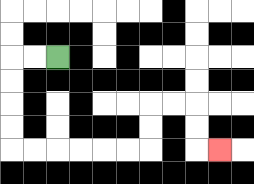{'start': '[2, 2]', 'end': '[9, 6]', 'path_directions': 'L,L,D,D,D,D,R,R,R,R,R,R,U,U,R,R,D,D,R', 'path_coordinates': '[[2, 2], [1, 2], [0, 2], [0, 3], [0, 4], [0, 5], [0, 6], [1, 6], [2, 6], [3, 6], [4, 6], [5, 6], [6, 6], [6, 5], [6, 4], [7, 4], [8, 4], [8, 5], [8, 6], [9, 6]]'}